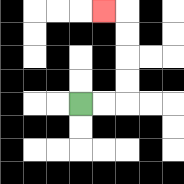{'start': '[3, 4]', 'end': '[4, 0]', 'path_directions': 'R,R,U,U,U,U,L', 'path_coordinates': '[[3, 4], [4, 4], [5, 4], [5, 3], [5, 2], [5, 1], [5, 0], [4, 0]]'}